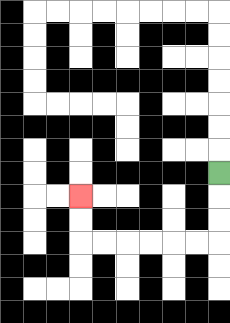{'start': '[9, 7]', 'end': '[3, 8]', 'path_directions': 'D,D,D,L,L,L,L,L,L,U,U', 'path_coordinates': '[[9, 7], [9, 8], [9, 9], [9, 10], [8, 10], [7, 10], [6, 10], [5, 10], [4, 10], [3, 10], [3, 9], [3, 8]]'}